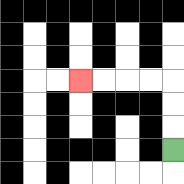{'start': '[7, 6]', 'end': '[3, 3]', 'path_directions': 'U,U,U,L,L,L,L', 'path_coordinates': '[[7, 6], [7, 5], [7, 4], [7, 3], [6, 3], [5, 3], [4, 3], [3, 3]]'}